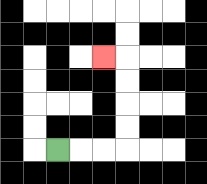{'start': '[2, 6]', 'end': '[4, 2]', 'path_directions': 'R,R,R,U,U,U,U,L', 'path_coordinates': '[[2, 6], [3, 6], [4, 6], [5, 6], [5, 5], [5, 4], [5, 3], [5, 2], [4, 2]]'}